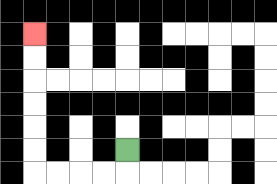{'start': '[5, 6]', 'end': '[1, 1]', 'path_directions': 'D,L,L,L,L,U,U,U,U,U,U', 'path_coordinates': '[[5, 6], [5, 7], [4, 7], [3, 7], [2, 7], [1, 7], [1, 6], [1, 5], [1, 4], [1, 3], [1, 2], [1, 1]]'}